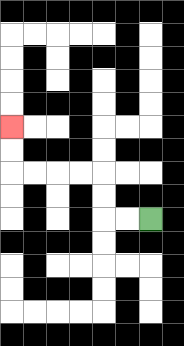{'start': '[6, 9]', 'end': '[0, 5]', 'path_directions': 'L,L,U,U,L,L,L,L,U,U', 'path_coordinates': '[[6, 9], [5, 9], [4, 9], [4, 8], [4, 7], [3, 7], [2, 7], [1, 7], [0, 7], [0, 6], [0, 5]]'}